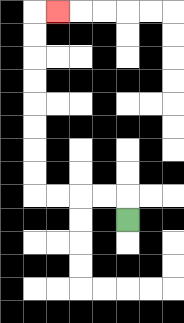{'start': '[5, 9]', 'end': '[2, 0]', 'path_directions': 'U,L,L,L,L,U,U,U,U,U,U,U,U,R', 'path_coordinates': '[[5, 9], [5, 8], [4, 8], [3, 8], [2, 8], [1, 8], [1, 7], [1, 6], [1, 5], [1, 4], [1, 3], [1, 2], [1, 1], [1, 0], [2, 0]]'}